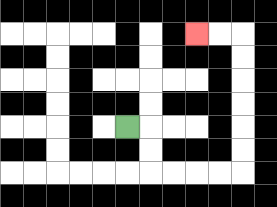{'start': '[5, 5]', 'end': '[8, 1]', 'path_directions': 'R,D,D,R,R,R,R,U,U,U,U,U,U,L,L', 'path_coordinates': '[[5, 5], [6, 5], [6, 6], [6, 7], [7, 7], [8, 7], [9, 7], [10, 7], [10, 6], [10, 5], [10, 4], [10, 3], [10, 2], [10, 1], [9, 1], [8, 1]]'}